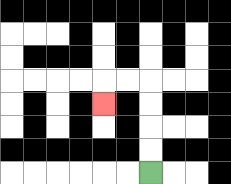{'start': '[6, 7]', 'end': '[4, 4]', 'path_directions': 'U,U,U,U,L,L,D', 'path_coordinates': '[[6, 7], [6, 6], [6, 5], [6, 4], [6, 3], [5, 3], [4, 3], [4, 4]]'}